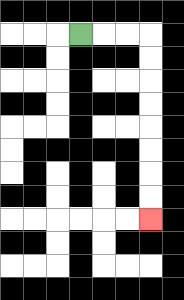{'start': '[3, 1]', 'end': '[6, 9]', 'path_directions': 'R,R,R,D,D,D,D,D,D,D,D', 'path_coordinates': '[[3, 1], [4, 1], [5, 1], [6, 1], [6, 2], [6, 3], [6, 4], [6, 5], [6, 6], [6, 7], [6, 8], [6, 9]]'}